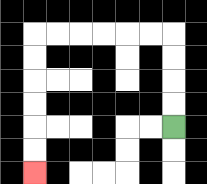{'start': '[7, 5]', 'end': '[1, 7]', 'path_directions': 'U,U,U,U,L,L,L,L,L,L,D,D,D,D,D,D', 'path_coordinates': '[[7, 5], [7, 4], [7, 3], [7, 2], [7, 1], [6, 1], [5, 1], [4, 1], [3, 1], [2, 1], [1, 1], [1, 2], [1, 3], [1, 4], [1, 5], [1, 6], [1, 7]]'}